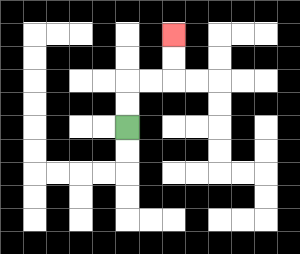{'start': '[5, 5]', 'end': '[7, 1]', 'path_directions': 'U,U,R,R,U,U', 'path_coordinates': '[[5, 5], [5, 4], [5, 3], [6, 3], [7, 3], [7, 2], [7, 1]]'}